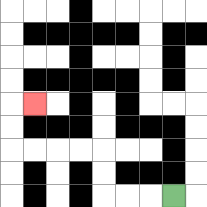{'start': '[7, 8]', 'end': '[1, 4]', 'path_directions': 'L,L,L,U,U,L,L,L,L,U,U,R', 'path_coordinates': '[[7, 8], [6, 8], [5, 8], [4, 8], [4, 7], [4, 6], [3, 6], [2, 6], [1, 6], [0, 6], [0, 5], [0, 4], [1, 4]]'}